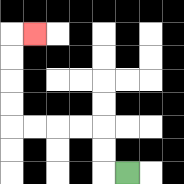{'start': '[5, 7]', 'end': '[1, 1]', 'path_directions': 'L,U,U,L,L,L,L,U,U,U,U,R', 'path_coordinates': '[[5, 7], [4, 7], [4, 6], [4, 5], [3, 5], [2, 5], [1, 5], [0, 5], [0, 4], [0, 3], [0, 2], [0, 1], [1, 1]]'}